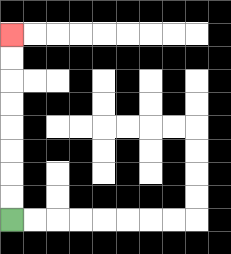{'start': '[0, 9]', 'end': '[0, 1]', 'path_directions': 'U,U,U,U,U,U,U,U', 'path_coordinates': '[[0, 9], [0, 8], [0, 7], [0, 6], [0, 5], [0, 4], [0, 3], [0, 2], [0, 1]]'}